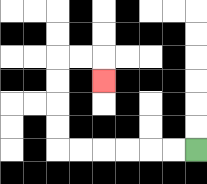{'start': '[8, 6]', 'end': '[4, 3]', 'path_directions': 'L,L,L,L,L,L,U,U,U,U,R,R,D', 'path_coordinates': '[[8, 6], [7, 6], [6, 6], [5, 6], [4, 6], [3, 6], [2, 6], [2, 5], [2, 4], [2, 3], [2, 2], [3, 2], [4, 2], [4, 3]]'}